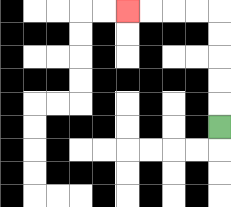{'start': '[9, 5]', 'end': '[5, 0]', 'path_directions': 'U,U,U,U,U,L,L,L,L', 'path_coordinates': '[[9, 5], [9, 4], [9, 3], [9, 2], [9, 1], [9, 0], [8, 0], [7, 0], [6, 0], [5, 0]]'}